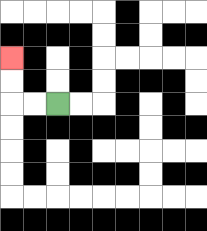{'start': '[2, 4]', 'end': '[0, 2]', 'path_directions': 'L,L,U,U', 'path_coordinates': '[[2, 4], [1, 4], [0, 4], [0, 3], [0, 2]]'}